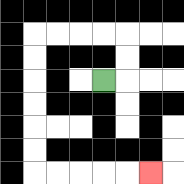{'start': '[4, 3]', 'end': '[6, 7]', 'path_directions': 'R,U,U,L,L,L,L,D,D,D,D,D,D,R,R,R,R,R', 'path_coordinates': '[[4, 3], [5, 3], [5, 2], [5, 1], [4, 1], [3, 1], [2, 1], [1, 1], [1, 2], [1, 3], [1, 4], [1, 5], [1, 6], [1, 7], [2, 7], [3, 7], [4, 7], [5, 7], [6, 7]]'}